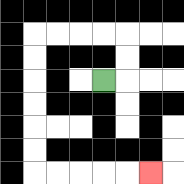{'start': '[4, 3]', 'end': '[6, 7]', 'path_directions': 'R,U,U,L,L,L,L,D,D,D,D,D,D,R,R,R,R,R', 'path_coordinates': '[[4, 3], [5, 3], [5, 2], [5, 1], [4, 1], [3, 1], [2, 1], [1, 1], [1, 2], [1, 3], [1, 4], [1, 5], [1, 6], [1, 7], [2, 7], [3, 7], [4, 7], [5, 7], [6, 7]]'}